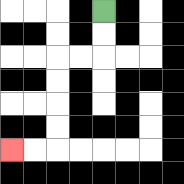{'start': '[4, 0]', 'end': '[0, 6]', 'path_directions': 'D,D,L,L,D,D,D,D,L,L', 'path_coordinates': '[[4, 0], [4, 1], [4, 2], [3, 2], [2, 2], [2, 3], [2, 4], [2, 5], [2, 6], [1, 6], [0, 6]]'}